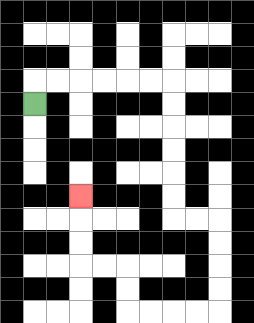{'start': '[1, 4]', 'end': '[3, 8]', 'path_directions': 'U,R,R,R,R,R,R,D,D,D,D,D,D,R,R,D,D,D,D,L,L,L,L,U,U,L,L,U,U,U', 'path_coordinates': '[[1, 4], [1, 3], [2, 3], [3, 3], [4, 3], [5, 3], [6, 3], [7, 3], [7, 4], [7, 5], [7, 6], [7, 7], [7, 8], [7, 9], [8, 9], [9, 9], [9, 10], [9, 11], [9, 12], [9, 13], [8, 13], [7, 13], [6, 13], [5, 13], [5, 12], [5, 11], [4, 11], [3, 11], [3, 10], [3, 9], [3, 8]]'}